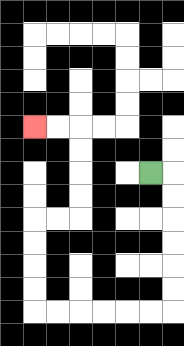{'start': '[6, 7]', 'end': '[1, 5]', 'path_directions': 'R,D,D,D,D,D,D,L,L,L,L,L,L,U,U,U,U,R,R,U,U,U,U,L,L', 'path_coordinates': '[[6, 7], [7, 7], [7, 8], [7, 9], [7, 10], [7, 11], [7, 12], [7, 13], [6, 13], [5, 13], [4, 13], [3, 13], [2, 13], [1, 13], [1, 12], [1, 11], [1, 10], [1, 9], [2, 9], [3, 9], [3, 8], [3, 7], [3, 6], [3, 5], [2, 5], [1, 5]]'}